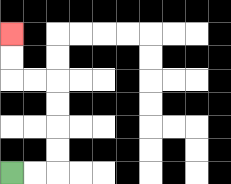{'start': '[0, 7]', 'end': '[0, 1]', 'path_directions': 'R,R,U,U,U,U,L,L,U,U', 'path_coordinates': '[[0, 7], [1, 7], [2, 7], [2, 6], [2, 5], [2, 4], [2, 3], [1, 3], [0, 3], [0, 2], [0, 1]]'}